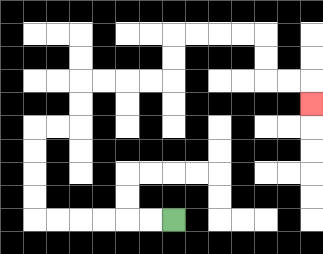{'start': '[7, 9]', 'end': '[13, 4]', 'path_directions': 'L,L,L,L,L,L,U,U,U,U,R,R,U,U,R,R,R,R,U,U,R,R,R,R,D,D,R,R,D', 'path_coordinates': '[[7, 9], [6, 9], [5, 9], [4, 9], [3, 9], [2, 9], [1, 9], [1, 8], [1, 7], [1, 6], [1, 5], [2, 5], [3, 5], [3, 4], [3, 3], [4, 3], [5, 3], [6, 3], [7, 3], [7, 2], [7, 1], [8, 1], [9, 1], [10, 1], [11, 1], [11, 2], [11, 3], [12, 3], [13, 3], [13, 4]]'}